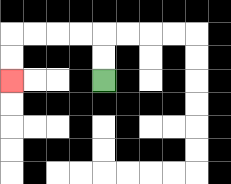{'start': '[4, 3]', 'end': '[0, 3]', 'path_directions': 'U,U,L,L,L,L,D,D', 'path_coordinates': '[[4, 3], [4, 2], [4, 1], [3, 1], [2, 1], [1, 1], [0, 1], [0, 2], [0, 3]]'}